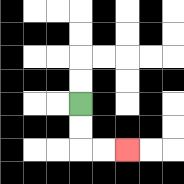{'start': '[3, 4]', 'end': '[5, 6]', 'path_directions': 'D,D,R,R', 'path_coordinates': '[[3, 4], [3, 5], [3, 6], [4, 6], [5, 6]]'}